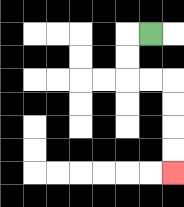{'start': '[6, 1]', 'end': '[7, 7]', 'path_directions': 'L,D,D,R,R,D,D,D,D', 'path_coordinates': '[[6, 1], [5, 1], [5, 2], [5, 3], [6, 3], [7, 3], [7, 4], [7, 5], [7, 6], [7, 7]]'}